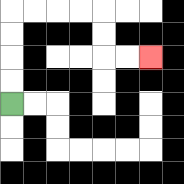{'start': '[0, 4]', 'end': '[6, 2]', 'path_directions': 'U,U,U,U,R,R,R,R,D,D,R,R', 'path_coordinates': '[[0, 4], [0, 3], [0, 2], [0, 1], [0, 0], [1, 0], [2, 0], [3, 0], [4, 0], [4, 1], [4, 2], [5, 2], [6, 2]]'}